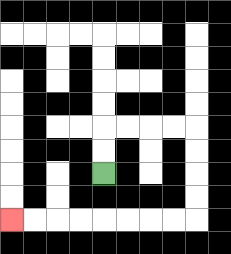{'start': '[4, 7]', 'end': '[0, 9]', 'path_directions': 'U,U,R,R,R,R,D,D,D,D,L,L,L,L,L,L,L,L', 'path_coordinates': '[[4, 7], [4, 6], [4, 5], [5, 5], [6, 5], [7, 5], [8, 5], [8, 6], [8, 7], [8, 8], [8, 9], [7, 9], [6, 9], [5, 9], [4, 9], [3, 9], [2, 9], [1, 9], [0, 9]]'}